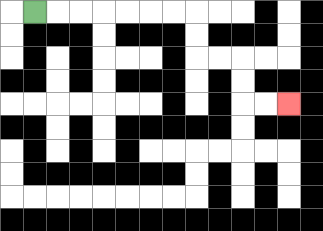{'start': '[1, 0]', 'end': '[12, 4]', 'path_directions': 'R,R,R,R,R,R,R,D,D,R,R,D,D,R,R', 'path_coordinates': '[[1, 0], [2, 0], [3, 0], [4, 0], [5, 0], [6, 0], [7, 0], [8, 0], [8, 1], [8, 2], [9, 2], [10, 2], [10, 3], [10, 4], [11, 4], [12, 4]]'}